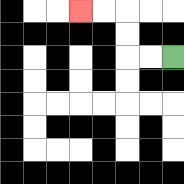{'start': '[7, 2]', 'end': '[3, 0]', 'path_directions': 'L,L,U,U,L,L', 'path_coordinates': '[[7, 2], [6, 2], [5, 2], [5, 1], [5, 0], [4, 0], [3, 0]]'}